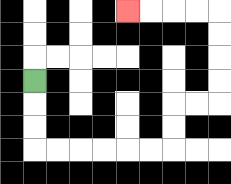{'start': '[1, 3]', 'end': '[5, 0]', 'path_directions': 'D,D,D,R,R,R,R,R,R,U,U,R,R,U,U,U,U,L,L,L,L', 'path_coordinates': '[[1, 3], [1, 4], [1, 5], [1, 6], [2, 6], [3, 6], [4, 6], [5, 6], [6, 6], [7, 6], [7, 5], [7, 4], [8, 4], [9, 4], [9, 3], [9, 2], [9, 1], [9, 0], [8, 0], [7, 0], [6, 0], [5, 0]]'}